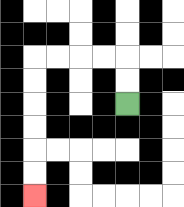{'start': '[5, 4]', 'end': '[1, 8]', 'path_directions': 'U,U,L,L,L,L,D,D,D,D,D,D', 'path_coordinates': '[[5, 4], [5, 3], [5, 2], [4, 2], [3, 2], [2, 2], [1, 2], [1, 3], [1, 4], [1, 5], [1, 6], [1, 7], [1, 8]]'}